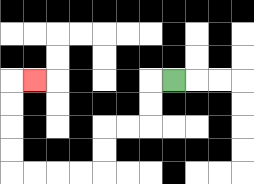{'start': '[7, 3]', 'end': '[1, 3]', 'path_directions': 'L,D,D,L,L,D,D,L,L,L,L,U,U,U,U,R', 'path_coordinates': '[[7, 3], [6, 3], [6, 4], [6, 5], [5, 5], [4, 5], [4, 6], [4, 7], [3, 7], [2, 7], [1, 7], [0, 7], [0, 6], [0, 5], [0, 4], [0, 3], [1, 3]]'}